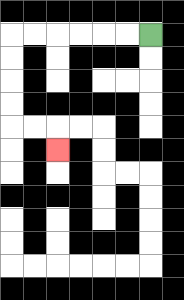{'start': '[6, 1]', 'end': '[2, 6]', 'path_directions': 'L,L,L,L,L,L,D,D,D,D,R,R,D', 'path_coordinates': '[[6, 1], [5, 1], [4, 1], [3, 1], [2, 1], [1, 1], [0, 1], [0, 2], [0, 3], [0, 4], [0, 5], [1, 5], [2, 5], [2, 6]]'}